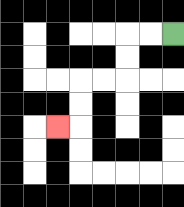{'start': '[7, 1]', 'end': '[2, 5]', 'path_directions': 'L,L,D,D,L,L,D,D,L', 'path_coordinates': '[[7, 1], [6, 1], [5, 1], [5, 2], [5, 3], [4, 3], [3, 3], [3, 4], [3, 5], [2, 5]]'}